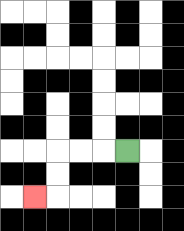{'start': '[5, 6]', 'end': '[1, 8]', 'path_directions': 'L,L,L,D,D,L', 'path_coordinates': '[[5, 6], [4, 6], [3, 6], [2, 6], [2, 7], [2, 8], [1, 8]]'}